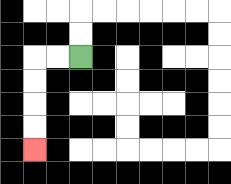{'start': '[3, 2]', 'end': '[1, 6]', 'path_directions': 'L,L,D,D,D,D', 'path_coordinates': '[[3, 2], [2, 2], [1, 2], [1, 3], [1, 4], [1, 5], [1, 6]]'}